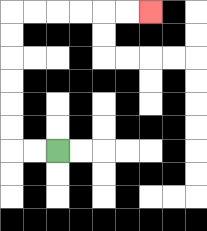{'start': '[2, 6]', 'end': '[6, 0]', 'path_directions': 'L,L,U,U,U,U,U,U,R,R,R,R,R,R', 'path_coordinates': '[[2, 6], [1, 6], [0, 6], [0, 5], [0, 4], [0, 3], [0, 2], [0, 1], [0, 0], [1, 0], [2, 0], [3, 0], [4, 0], [5, 0], [6, 0]]'}